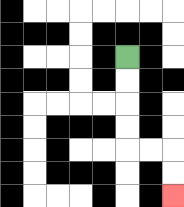{'start': '[5, 2]', 'end': '[7, 8]', 'path_directions': 'D,D,D,D,R,R,D,D', 'path_coordinates': '[[5, 2], [5, 3], [5, 4], [5, 5], [5, 6], [6, 6], [7, 6], [7, 7], [7, 8]]'}